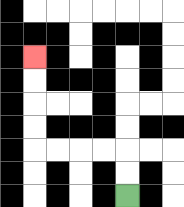{'start': '[5, 8]', 'end': '[1, 2]', 'path_directions': 'U,U,L,L,L,L,U,U,U,U', 'path_coordinates': '[[5, 8], [5, 7], [5, 6], [4, 6], [3, 6], [2, 6], [1, 6], [1, 5], [1, 4], [1, 3], [1, 2]]'}